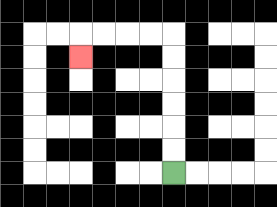{'start': '[7, 7]', 'end': '[3, 2]', 'path_directions': 'U,U,U,U,U,U,L,L,L,L,D', 'path_coordinates': '[[7, 7], [7, 6], [7, 5], [7, 4], [7, 3], [7, 2], [7, 1], [6, 1], [5, 1], [4, 1], [3, 1], [3, 2]]'}